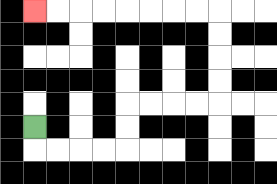{'start': '[1, 5]', 'end': '[1, 0]', 'path_directions': 'D,R,R,R,R,U,U,R,R,R,R,U,U,U,U,L,L,L,L,L,L,L,L', 'path_coordinates': '[[1, 5], [1, 6], [2, 6], [3, 6], [4, 6], [5, 6], [5, 5], [5, 4], [6, 4], [7, 4], [8, 4], [9, 4], [9, 3], [9, 2], [9, 1], [9, 0], [8, 0], [7, 0], [6, 0], [5, 0], [4, 0], [3, 0], [2, 0], [1, 0]]'}